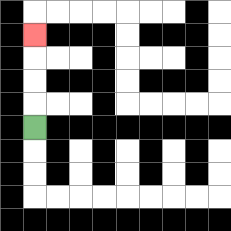{'start': '[1, 5]', 'end': '[1, 1]', 'path_directions': 'U,U,U,U', 'path_coordinates': '[[1, 5], [1, 4], [1, 3], [1, 2], [1, 1]]'}